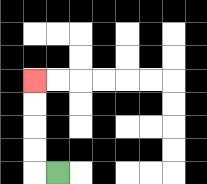{'start': '[2, 7]', 'end': '[1, 3]', 'path_directions': 'L,U,U,U,U', 'path_coordinates': '[[2, 7], [1, 7], [1, 6], [1, 5], [1, 4], [1, 3]]'}